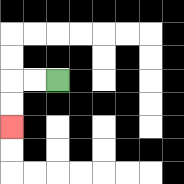{'start': '[2, 3]', 'end': '[0, 5]', 'path_directions': 'L,L,D,D', 'path_coordinates': '[[2, 3], [1, 3], [0, 3], [0, 4], [0, 5]]'}